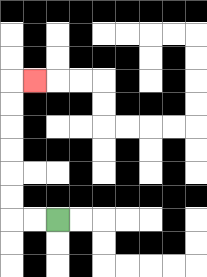{'start': '[2, 9]', 'end': '[1, 3]', 'path_directions': 'L,L,U,U,U,U,U,U,R', 'path_coordinates': '[[2, 9], [1, 9], [0, 9], [0, 8], [0, 7], [0, 6], [0, 5], [0, 4], [0, 3], [1, 3]]'}